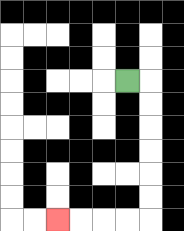{'start': '[5, 3]', 'end': '[2, 9]', 'path_directions': 'R,D,D,D,D,D,D,L,L,L,L', 'path_coordinates': '[[5, 3], [6, 3], [6, 4], [6, 5], [6, 6], [6, 7], [6, 8], [6, 9], [5, 9], [4, 9], [3, 9], [2, 9]]'}